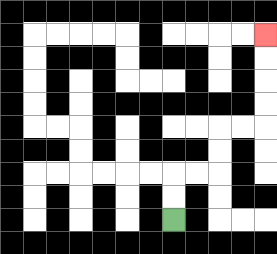{'start': '[7, 9]', 'end': '[11, 1]', 'path_directions': 'U,U,R,R,U,U,R,R,U,U,U,U', 'path_coordinates': '[[7, 9], [7, 8], [7, 7], [8, 7], [9, 7], [9, 6], [9, 5], [10, 5], [11, 5], [11, 4], [11, 3], [11, 2], [11, 1]]'}